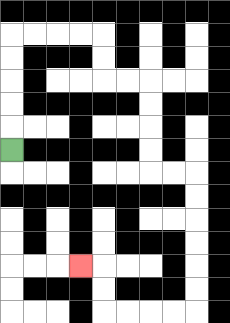{'start': '[0, 6]', 'end': '[3, 11]', 'path_directions': 'U,U,U,U,U,R,R,R,R,D,D,R,R,D,D,D,D,R,R,D,D,D,D,D,D,L,L,L,L,U,U,L', 'path_coordinates': '[[0, 6], [0, 5], [0, 4], [0, 3], [0, 2], [0, 1], [1, 1], [2, 1], [3, 1], [4, 1], [4, 2], [4, 3], [5, 3], [6, 3], [6, 4], [6, 5], [6, 6], [6, 7], [7, 7], [8, 7], [8, 8], [8, 9], [8, 10], [8, 11], [8, 12], [8, 13], [7, 13], [6, 13], [5, 13], [4, 13], [4, 12], [4, 11], [3, 11]]'}